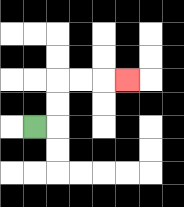{'start': '[1, 5]', 'end': '[5, 3]', 'path_directions': 'R,U,U,R,R,R', 'path_coordinates': '[[1, 5], [2, 5], [2, 4], [2, 3], [3, 3], [4, 3], [5, 3]]'}